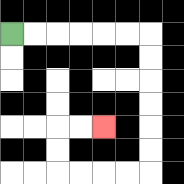{'start': '[0, 1]', 'end': '[4, 5]', 'path_directions': 'R,R,R,R,R,R,D,D,D,D,D,D,L,L,L,L,U,U,R,R', 'path_coordinates': '[[0, 1], [1, 1], [2, 1], [3, 1], [4, 1], [5, 1], [6, 1], [6, 2], [6, 3], [6, 4], [6, 5], [6, 6], [6, 7], [5, 7], [4, 7], [3, 7], [2, 7], [2, 6], [2, 5], [3, 5], [4, 5]]'}